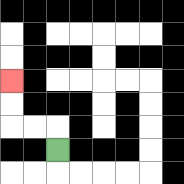{'start': '[2, 6]', 'end': '[0, 3]', 'path_directions': 'U,L,L,U,U', 'path_coordinates': '[[2, 6], [2, 5], [1, 5], [0, 5], [0, 4], [0, 3]]'}